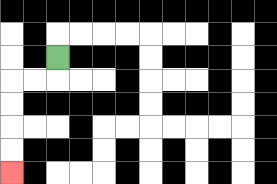{'start': '[2, 2]', 'end': '[0, 7]', 'path_directions': 'D,L,L,D,D,D,D', 'path_coordinates': '[[2, 2], [2, 3], [1, 3], [0, 3], [0, 4], [0, 5], [0, 6], [0, 7]]'}